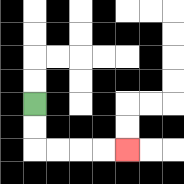{'start': '[1, 4]', 'end': '[5, 6]', 'path_directions': 'D,D,R,R,R,R', 'path_coordinates': '[[1, 4], [1, 5], [1, 6], [2, 6], [3, 6], [4, 6], [5, 6]]'}